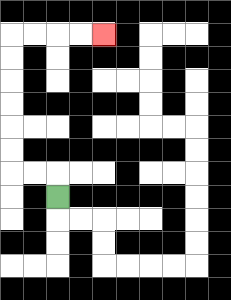{'start': '[2, 8]', 'end': '[4, 1]', 'path_directions': 'U,L,L,U,U,U,U,U,U,R,R,R,R', 'path_coordinates': '[[2, 8], [2, 7], [1, 7], [0, 7], [0, 6], [0, 5], [0, 4], [0, 3], [0, 2], [0, 1], [1, 1], [2, 1], [3, 1], [4, 1]]'}